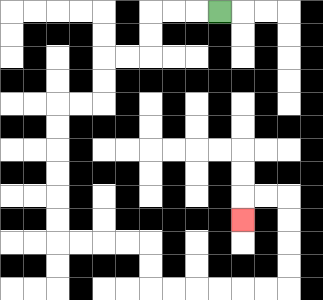{'start': '[9, 0]', 'end': '[10, 9]', 'path_directions': 'L,L,L,D,D,L,L,D,D,L,L,D,D,D,D,D,D,R,R,R,R,D,D,R,R,R,R,R,R,U,U,U,U,L,L,D', 'path_coordinates': '[[9, 0], [8, 0], [7, 0], [6, 0], [6, 1], [6, 2], [5, 2], [4, 2], [4, 3], [4, 4], [3, 4], [2, 4], [2, 5], [2, 6], [2, 7], [2, 8], [2, 9], [2, 10], [3, 10], [4, 10], [5, 10], [6, 10], [6, 11], [6, 12], [7, 12], [8, 12], [9, 12], [10, 12], [11, 12], [12, 12], [12, 11], [12, 10], [12, 9], [12, 8], [11, 8], [10, 8], [10, 9]]'}